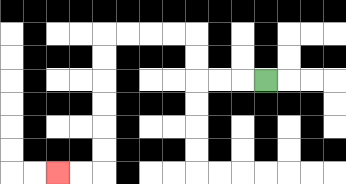{'start': '[11, 3]', 'end': '[2, 7]', 'path_directions': 'L,L,L,U,U,L,L,L,L,D,D,D,D,D,D,L,L', 'path_coordinates': '[[11, 3], [10, 3], [9, 3], [8, 3], [8, 2], [8, 1], [7, 1], [6, 1], [5, 1], [4, 1], [4, 2], [4, 3], [4, 4], [4, 5], [4, 6], [4, 7], [3, 7], [2, 7]]'}